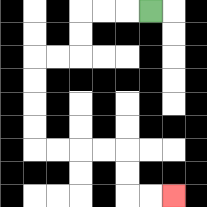{'start': '[6, 0]', 'end': '[7, 8]', 'path_directions': 'L,L,L,D,D,L,L,D,D,D,D,R,R,R,R,D,D,R,R', 'path_coordinates': '[[6, 0], [5, 0], [4, 0], [3, 0], [3, 1], [3, 2], [2, 2], [1, 2], [1, 3], [1, 4], [1, 5], [1, 6], [2, 6], [3, 6], [4, 6], [5, 6], [5, 7], [5, 8], [6, 8], [7, 8]]'}